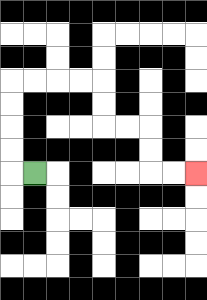{'start': '[1, 7]', 'end': '[8, 7]', 'path_directions': 'L,U,U,U,U,R,R,R,R,D,D,R,R,D,D,R,R', 'path_coordinates': '[[1, 7], [0, 7], [0, 6], [0, 5], [0, 4], [0, 3], [1, 3], [2, 3], [3, 3], [4, 3], [4, 4], [4, 5], [5, 5], [6, 5], [6, 6], [6, 7], [7, 7], [8, 7]]'}